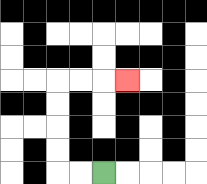{'start': '[4, 7]', 'end': '[5, 3]', 'path_directions': 'L,L,U,U,U,U,R,R,R', 'path_coordinates': '[[4, 7], [3, 7], [2, 7], [2, 6], [2, 5], [2, 4], [2, 3], [3, 3], [4, 3], [5, 3]]'}